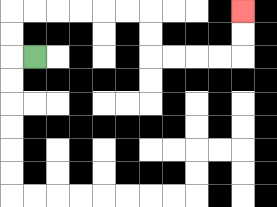{'start': '[1, 2]', 'end': '[10, 0]', 'path_directions': 'L,U,U,R,R,R,R,R,R,D,D,R,R,R,R,U,U', 'path_coordinates': '[[1, 2], [0, 2], [0, 1], [0, 0], [1, 0], [2, 0], [3, 0], [4, 0], [5, 0], [6, 0], [6, 1], [6, 2], [7, 2], [8, 2], [9, 2], [10, 2], [10, 1], [10, 0]]'}